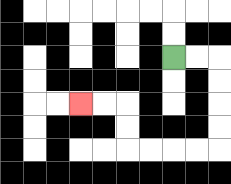{'start': '[7, 2]', 'end': '[3, 4]', 'path_directions': 'R,R,D,D,D,D,L,L,L,L,U,U,L,L', 'path_coordinates': '[[7, 2], [8, 2], [9, 2], [9, 3], [9, 4], [9, 5], [9, 6], [8, 6], [7, 6], [6, 6], [5, 6], [5, 5], [5, 4], [4, 4], [3, 4]]'}